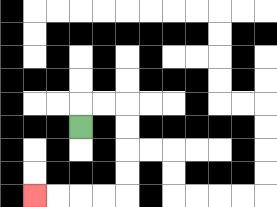{'start': '[3, 5]', 'end': '[1, 8]', 'path_directions': 'U,R,R,D,D,D,D,L,L,L,L', 'path_coordinates': '[[3, 5], [3, 4], [4, 4], [5, 4], [5, 5], [5, 6], [5, 7], [5, 8], [4, 8], [3, 8], [2, 8], [1, 8]]'}